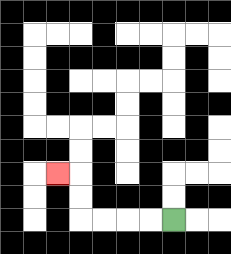{'start': '[7, 9]', 'end': '[2, 7]', 'path_directions': 'L,L,L,L,U,U,L', 'path_coordinates': '[[7, 9], [6, 9], [5, 9], [4, 9], [3, 9], [3, 8], [3, 7], [2, 7]]'}